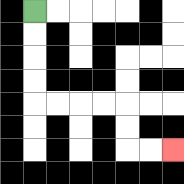{'start': '[1, 0]', 'end': '[7, 6]', 'path_directions': 'D,D,D,D,R,R,R,R,D,D,R,R', 'path_coordinates': '[[1, 0], [1, 1], [1, 2], [1, 3], [1, 4], [2, 4], [3, 4], [4, 4], [5, 4], [5, 5], [5, 6], [6, 6], [7, 6]]'}